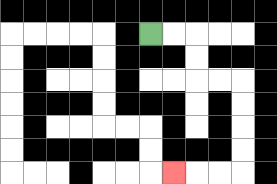{'start': '[6, 1]', 'end': '[7, 7]', 'path_directions': 'R,R,D,D,R,R,D,D,D,D,L,L,L', 'path_coordinates': '[[6, 1], [7, 1], [8, 1], [8, 2], [8, 3], [9, 3], [10, 3], [10, 4], [10, 5], [10, 6], [10, 7], [9, 7], [8, 7], [7, 7]]'}